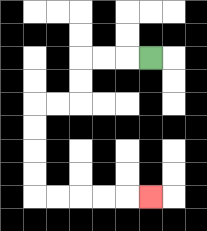{'start': '[6, 2]', 'end': '[6, 8]', 'path_directions': 'L,L,L,D,D,L,L,D,D,D,D,R,R,R,R,R', 'path_coordinates': '[[6, 2], [5, 2], [4, 2], [3, 2], [3, 3], [3, 4], [2, 4], [1, 4], [1, 5], [1, 6], [1, 7], [1, 8], [2, 8], [3, 8], [4, 8], [5, 8], [6, 8]]'}